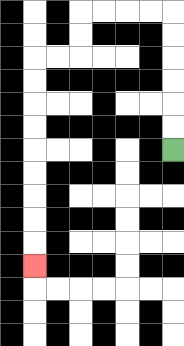{'start': '[7, 6]', 'end': '[1, 11]', 'path_directions': 'U,U,U,U,U,U,L,L,L,L,D,D,L,L,D,D,D,D,D,D,D,D,D', 'path_coordinates': '[[7, 6], [7, 5], [7, 4], [7, 3], [7, 2], [7, 1], [7, 0], [6, 0], [5, 0], [4, 0], [3, 0], [3, 1], [3, 2], [2, 2], [1, 2], [1, 3], [1, 4], [1, 5], [1, 6], [1, 7], [1, 8], [1, 9], [1, 10], [1, 11]]'}